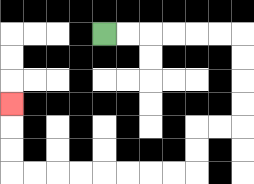{'start': '[4, 1]', 'end': '[0, 4]', 'path_directions': 'R,R,R,R,R,R,D,D,D,D,L,L,D,D,L,L,L,L,L,L,L,L,U,U,U', 'path_coordinates': '[[4, 1], [5, 1], [6, 1], [7, 1], [8, 1], [9, 1], [10, 1], [10, 2], [10, 3], [10, 4], [10, 5], [9, 5], [8, 5], [8, 6], [8, 7], [7, 7], [6, 7], [5, 7], [4, 7], [3, 7], [2, 7], [1, 7], [0, 7], [0, 6], [0, 5], [0, 4]]'}